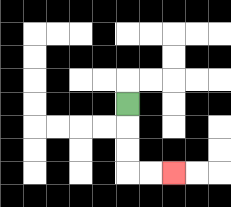{'start': '[5, 4]', 'end': '[7, 7]', 'path_directions': 'D,D,D,R,R', 'path_coordinates': '[[5, 4], [5, 5], [5, 6], [5, 7], [6, 7], [7, 7]]'}